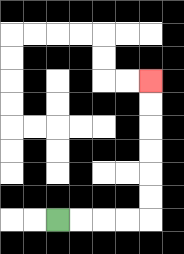{'start': '[2, 9]', 'end': '[6, 3]', 'path_directions': 'R,R,R,R,U,U,U,U,U,U', 'path_coordinates': '[[2, 9], [3, 9], [4, 9], [5, 9], [6, 9], [6, 8], [6, 7], [6, 6], [6, 5], [6, 4], [6, 3]]'}